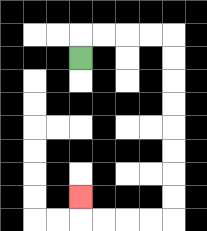{'start': '[3, 2]', 'end': '[3, 8]', 'path_directions': 'U,R,R,R,R,D,D,D,D,D,D,D,D,L,L,L,L,U', 'path_coordinates': '[[3, 2], [3, 1], [4, 1], [5, 1], [6, 1], [7, 1], [7, 2], [7, 3], [7, 4], [7, 5], [7, 6], [7, 7], [7, 8], [7, 9], [6, 9], [5, 9], [4, 9], [3, 9], [3, 8]]'}